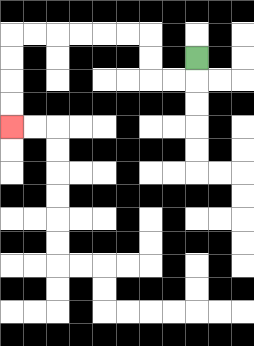{'start': '[8, 2]', 'end': '[0, 5]', 'path_directions': 'D,L,L,U,U,L,L,L,L,L,L,D,D,D,D', 'path_coordinates': '[[8, 2], [8, 3], [7, 3], [6, 3], [6, 2], [6, 1], [5, 1], [4, 1], [3, 1], [2, 1], [1, 1], [0, 1], [0, 2], [0, 3], [0, 4], [0, 5]]'}